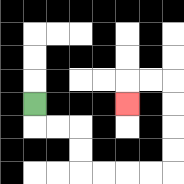{'start': '[1, 4]', 'end': '[5, 4]', 'path_directions': 'D,R,R,D,D,R,R,R,R,U,U,U,U,L,L,D', 'path_coordinates': '[[1, 4], [1, 5], [2, 5], [3, 5], [3, 6], [3, 7], [4, 7], [5, 7], [6, 7], [7, 7], [7, 6], [7, 5], [7, 4], [7, 3], [6, 3], [5, 3], [5, 4]]'}